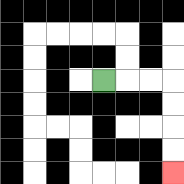{'start': '[4, 3]', 'end': '[7, 7]', 'path_directions': 'R,R,R,D,D,D,D', 'path_coordinates': '[[4, 3], [5, 3], [6, 3], [7, 3], [7, 4], [7, 5], [7, 6], [7, 7]]'}